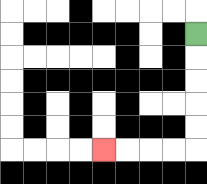{'start': '[8, 1]', 'end': '[4, 6]', 'path_directions': 'D,D,D,D,D,L,L,L,L', 'path_coordinates': '[[8, 1], [8, 2], [8, 3], [8, 4], [8, 5], [8, 6], [7, 6], [6, 6], [5, 6], [4, 6]]'}